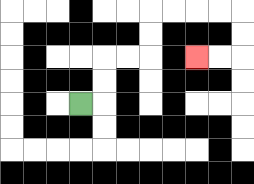{'start': '[3, 4]', 'end': '[8, 2]', 'path_directions': 'R,U,U,R,R,U,U,R,R,R,R,D,D,L,L', 'path_coordinates': '[[3, 4], [4, 4], [4, 3], [4, 2], [5, 2], [6, 2], [6, 1], [6, 0], [7, 0], [8, 0], [9, 0], [10, 0], [10, 1], [10, 2], [9, 2], [8, 2]]'}